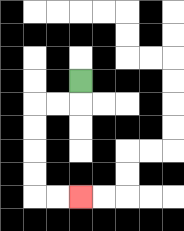{'start': '[3, 3]', 'end': '[3, 8]', 'path_directions': 'D,L,L,D,D,D,D,R,R', 'path_coordinates': '[[3, 3], [3, 4], [2, 4], [1, 4], [1, 5], [1, 6], [1, 7], [1, 8], [2, 8], [3, 8]]'}